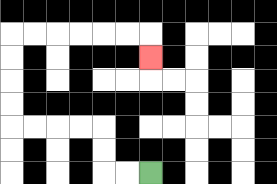{'start': '[6, 7]', 'end': '[6, 2]', 'path_directions': 'L,L,U,U,L,L,L,L,U,U,U,U,R,R,R,R,R,R,D', 'path_coordinates': '[[6, 7], [5, 7], [4, 7], [4, 6], [4, 5], [3, 5], [2, 5], [1, 5], [0, 5], [0, 4], [0, 3], [0, 2], [0, 1], [1, 1], [2, 1], [3, 1], [4, 1], [5, 1], [6, 1], [6, 2]]'}